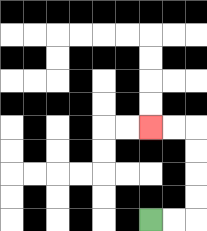{'start': '[6, 9]', 'end': '[6, 5]', 'path_directions': 'R,R,U,U,U,U,L,L', 'path_coordinates': '[[6, 9], [7, 9], [8, 9], [8, 8], [8, 7], [8, 6], [8, 5], [7, 5], [6, 5]]'}